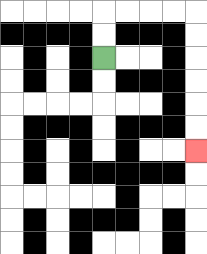{'start': '[4, 2]', 'end': '[8, 6]', 'path_directions': 'U,U,R,R,R,R,D,D,D,D,D,D', 'path_coordinates': '[[4, 2], [4, 1], [4, 0], [5, 0], [6, 0], [7, 0], [8, 0], [8, 1], [8, 2], [8, 3], [8, 4], [8, 5], [8, 6]]'}